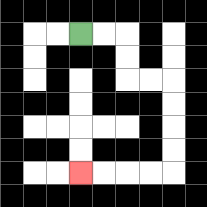{'start': '[3, 1]', 'end': '[3, 7]', 'path_directions': 'R,R,D,D,R,R,D,D,D,D,L,L,L,L', 'path_coordinates': '[[3, 1], [4, 1], [5, 1], [5, 2], [5, 3], [6, 3], [7, 3], [7, 4], [7, 5], [7, 6], [7, 7], [6, 7], [5, 7], [4, 7], [3, 7]]'}